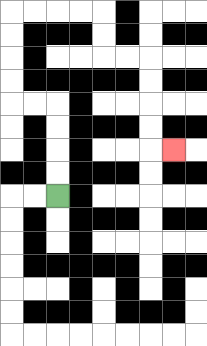{'start': '[2, 8]', 'end': '[7, 6]', 'path_directions': 'U,U,U,U,L,L,U,U,U,U,R,R,R,R,D,D,R,R,D,D,D,D,R', 'path_coordinates': '[[2, 8], [2, 7], [2, 6], [2, 5], [2, 4], [1, 4], [0, 4], [0, 3], [0, 2], [0, 1], [0, 0], [1, 0], [2, 0], [3, 0], [4, 0], [4, 1], [4, 2], [5, 2], [6, 2], [6, 3], [6, 4], [6, 5], [6, 6], [7, 6]]'}